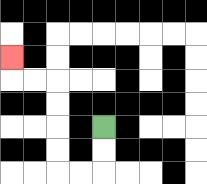{'start': '[4, 5]', 'end': '[0, 2]', 'path_directions': 'D,D,L,L,U,U,U,U,L,L,U', 'path_coordinates': '[[4, 5], [4, 6], [4, 7], [3, 7], [2, 7], [2, 6], [2, 5], [2, 4], [2, 3], [1, 3], [0, 3], [0, 2]]'}